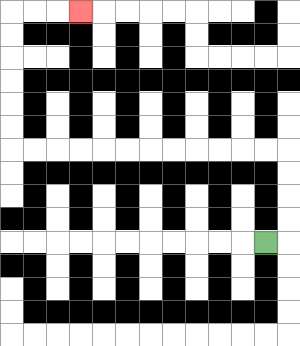{'start': '[11, 10]', 'end': '[3, 0]', 'path_directions': 'R,U,U,U,U,L,L,L,L,L,L,L,L,L,L,L,L,U,U,U,U,U,U,R,R,R', 'path_coordinates': '[[11, 10], [12, 10], [12, 9], [12, 8], [12, 7], [12, 6], [11, 6], [10, 6], [9, 6], [8, 6], [7, 6], [6, 6], [5, 6], [4, 6], [3, 6], [2, 6], [1, 6], [0, 6], [0, 5], [0, 4], [0, 3], [0, 2], [0, 1], [0, 0], [1, 0], [2, 0], [3, 0]]'}